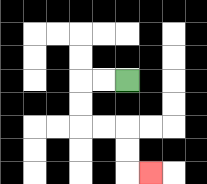{'start': '[5, 3]', 'end': '[6, 7]', 'path_directions': 'L,L,D,D,R,R,D,D,R', 'path_coordinates': '[[5, 3], [4, 3], [3, 3], [3, 4], [3, 5], [4, 5], [5, 5], [5, 6], [5, 7], [6, 7]]'}